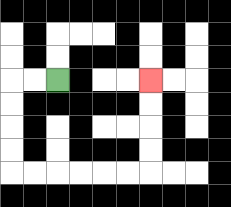{'start': '[2, 3]', 'end': '[6, 3]', 'path_directions': 'L,L,D,D,D,D,R,R,R,R,R,R,U,U,U,U', 'path_coordinates': '[[2, 3], [1, 3], [0, 3], [0, 4], [0, 5], [0, 6], [0, 7], [1, 7], [2, 7], [3, 7], [4, 7], [5, 7], [6, 7], [6, 6], [6, 5], [6, 4], [6, 3]]'}